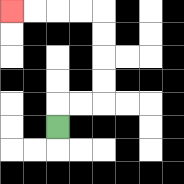{'start': '[2, 5]', 'end': '[0, 0]', 'path_directions': 'U,R,R,U,U,U,U,L,L,L,L', 'path_coordinates': '[[2, 5], [2, 4], [3, 4], [4, 4], [4, 3], [4, 2], [4, 1], [4, 0], [3, 0], [2, 0], [1, 0], [0, 0]]'}